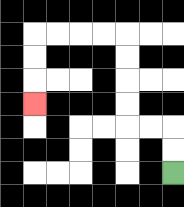{'start': '[7, 7]', 'end': '[1, 4]', 'path_directions': 'U,U,L,L,U,U,U,U,L,L,L,L,D,D,D', 'path_coordinates': '[[7, 7], [7, 6], [7, 5], [6, 5], [5, 5], [5, 4], [5, 3], [5, 2], [5, 1], [4, 1], [3, 1], [2, 1], [1, 1], [1, 2], [1, 3], [1, 4]]'}